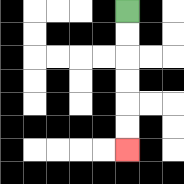{'start': '[5, 0]', 'end': '[5, 6]', 'path_directions': 'D,D,D,D,D,D', 'path_coordinates': '[[5, 0], [5, 1], [5, 2], [5, 3], [5, 4], [5, 5], [5, 6]]'}